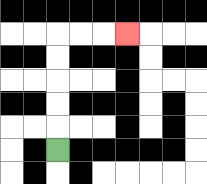{'start': '[2, 6]', 'end': '[5, 1]', 'path_directions': 'U,U,U,U,U,R,R,R', 'path_coordinates': '[[2, 6], [2, 5], [2, 4], [2, 3], [2, 2], [2, 1], [3, 1], [4, 1], [5, 1]]'}